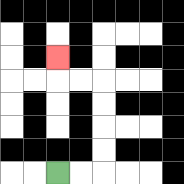{'start': '[2, 7]', 'end': '[2, 2]', 'path_directions': 'R,R,U,U,U,U,L,L,U', 'path_coordinates': '[[2, 7], [3, 7], [4, 7], [4, 6], [4, 5], [4, 4], [4, 3], [3, 3], [2, 3], [2, 2]]'}